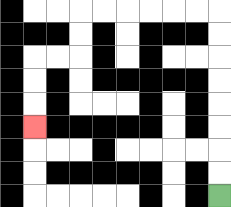{'start': '[9, 8]', 'end': '[1, 5]', 'path_directions': 'U,U,U,U,U,U,U,U,L,L,L,L,L,L,D,D,L,L,D,D,D', 'path_coordinates': '[[9, 8], [9, 7], [9, 6], [9, 5], [9, 4], [9, 3], [9, 2], [9, 1], [9, 0], [8, 0], [7, 0], [6, 0], [5, 0], [4, 0], [3, 0], [3, 1], [3, 2], [2, 2], [1, 2], [1, 3], [1, 4], [1, 5]]'}